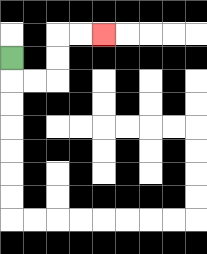{'start': '[0, 2]', 'end': '[4, 1]', 'path_directions': 'D,R,R,U,U,R,R', 'path_coordinates': '[[0, 2], [0, 3], [1, 3], [2, 3], [2, 2], [2, 1], [3, 1], [4, 1]]'}